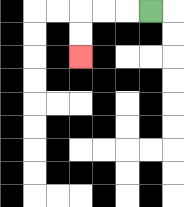{'start': '[6, 0]', 'end': '[3, 2]', 'path_directions': 'L,L,L,D,D', 'path_coordinates': '[[6, 0], [5, 0], [4, 0], [3, 0], [3, 1], [3, 2]]'}